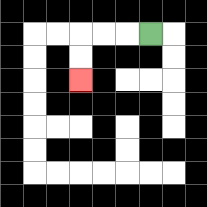{'start': '[6, 1]', 'end': '[3, 3]', 'path_directions': 'L,L,L,D,D', 'path_coordinates': '[[6, 1], [5, 1], [4, 1], [3, 1], [3, 2], [3, 3]]'}